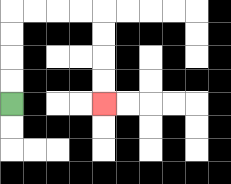{'start': '[0, 4]', 'end': '[4, 4]', 'path_directions': 'U,U,U,U,R,R,R,R,D,D,D,D', 'path_coordinates': '[[0, 4], [0, 3], [0, 2], [0, 1], [0, 0], [1, 0], [2, 0], [3, 0], [4, 0], [4, 1], [4, 2], [4, 3], [4, 4]]'}